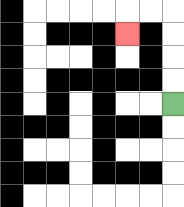{'start': '[7, 4]', 'end': '[5, 1]', 'path_directions': 'U,U,U,U,L,L,D', 'path_coordinates': '[[7, 4], [7, 3], [7, 2], [7, 1], [7, 0], [6, 0], [5, 0], [5, 1]]'}